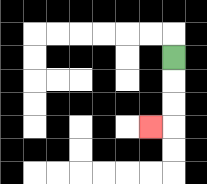{'start': '[7, 2]', 'end': '[6, 5]', 'path_directions': 'D,D,D,L', 'path_coordinates': '[[7, 2], [7, 3], [7, 4], [7, 5], [6, 5]]'}